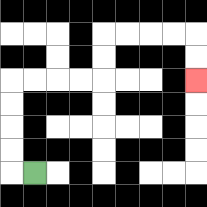{'start': '[1, 7]', 'end': '[8, 3]', 'path_directions': 'L,U,U,U,U,R,R,R,R,U,U,R,R,R,R,D,D', 'path_coordinates': '[[1, 7], [0, 7], [0, 6], [0, 5], [0, 4], [0, 3], [1, 3], [2, 3], [3, 3], [4, 3], [4, 2], [4, 1], [5, 1], [6, 1], [7, 1], [8, 1], [8, 2], [8, 3]]'}